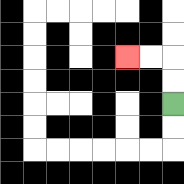{'start': '[7, 4]', 'end': '[5, 2]', 'path_directions': 'U,U,L,L', 'path_coordinates': '[[7, 4], [7, 3], [7, 2], [6, 2], [5, 2]]'}